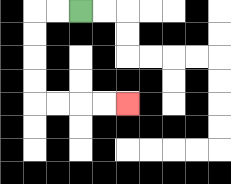{'start': '[3, 0]', 'end': '[5, 4]', 'path_directions': 'L,L,D,D,D,D,R,R,R,R', 'path_coordinates': '[[3, 0], [2, 0], [1, 0], [1, 1], [1, 2], [1, 3], [1, 4], [2, 4], [3, 4], [4, 4], [5, 4]]'}